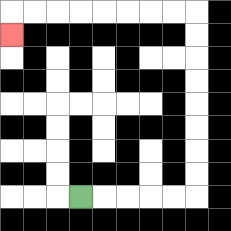{'start': '[3, 8]', 'end': '[0, 1]', 'path_directions': 'R,R,R,R,R,U,U,U,U,U,U,U,U,L,L,L,L,L,L,L,L,D', 'path_coordinates': '[[3, 8], [4, 8], [5, 8], [6, 8], [7, 8], [8, 8], [8, 7], [8, 6], [8, 5], [8, 4], [8, 3], [8, 2], [8, 1], [8, 0], [7, 0], [6, 0], [5, 0], [4, 0], [3, 0], [2, 0], [1, 0], [0, 0], [0, 1]]'}